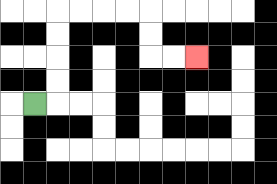{'start': '[1, 4]', 'end': '[8, 2]', 'path_directions': 'R,U,U,U,U,R,R,R,R,D,D,R,R', 'path_coordinates': '[[1, 4], [2, 4], [2, 3], [2, 2], [2, 1], [2, 0], [3, 0], [4, 0], [5, 0], [6, 0], [6, 1], [6, 2], [7, 2], [8, 2]]'}